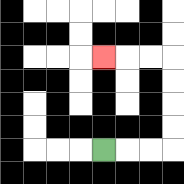{'start': '[4, 6]', 'end': '[4, 2]', 'path_directions': 'R,R,R,U,U,U,U,L,L,L', 'path_coordinates': '[[4, 6], [5, 6], [6, 6], [7, 6], [7, 5], [7, 4], [7, 3], [7, 2], [6, 2], [5, 2], [4, 2]]'}